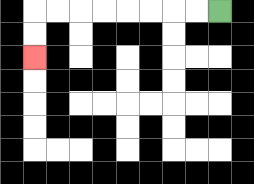{'start': '[9, 0]', 'end': '[1, 2]', 'path_directions': 'L,L,L,L,L,L,L,L,D,D', 'path_coordinates': '[[9, 0], [8, 0], [7, 0], [6, 0], [5, 0], [4, 0], [3, 0], [2, 0], [1, 0], [1, 1], [1, 2]]'}